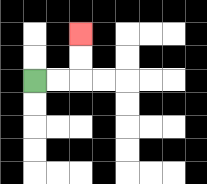{'start': '[1, 3]', 'end': '[3, 1]', 'path_directions': 'R,R,U,U', 'path_coordinates': '[[1, 3], [2, 3], [3, 3], [3, 2], [3, 1]]'}